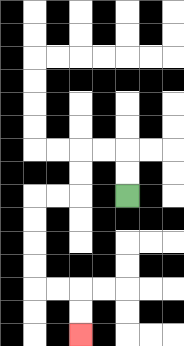{'start': '[5, 8]', 'end': '[3, 14]', 'path_directions': 'U,U,L,L,D,D,L,L,D,D,D,D,R,R,D,D', 'path_coordinates': '[[5, 8], [5, 7], [5, 6], [4, 6], [3, 6], [3, 7], [3, 8], [2, 8], [1, 8], [1, 9], [1, 10], [1, 11], [1, 12], [2, 12], [3, 12], [3, 13], [3, 14]]'}